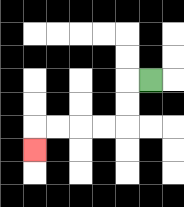{'start': '[6, 3]', 'end': '[1, 6]', 'path_directions': 'L,D,D,L,L,L,L,D', 'path_coordinates': '[[6, 3], [5, 3], [5, 4], [5, 5], [4, 5], [3, 5], [2, 5], [1, 5], [1, 6]]'}